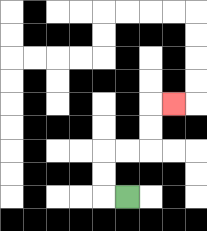{'start': '[5, 8]', 'end': '[7, 4]', 'path_directions': 'L,U,U,R,R,U,U,R', 'path_coordinates': '[[5, 8], [4, 8], [4, 7], [4, 6], [5, 6], [6, 6], [6, 5], [6, 4], [7, 4]]'}